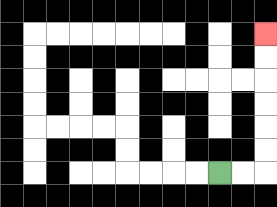{'start': '[9, 7]', 'end': '[11, 1]', 'path_directions': 'R,R,U,U,U,U,U,U', 'path_coordinates': '[[9, 7], [10, 7], [11, 7], [11, 6], [11, 5], [11, 4], [11, 3], [11, 2], [11, 1]]'}